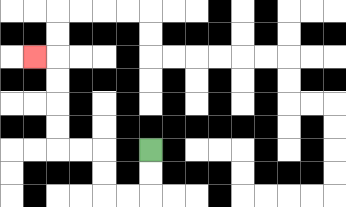{'start': '[6, 6]', 'end': '[1, 2]', 'path_directions': 'D,D,L,L,U,U,L,L,U,U,U,U,L', 'path_coordinates': '[[6, 6], [6, 7], [6, 8], [5, 8], [4, 8], [4, 7], [4, 6], [3, 6], [2, 6], [2, 5], [2, 4], [2, 3], [2, 2], [1, 2]]'}